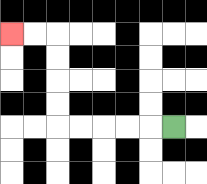{'start': '[7, 5]', 'end': '[0, 1]', 'path_directions': 'L,L,L,L,L,U,U,U,U,L,L', 'path_coordinates': '[[7, 5], [6, 5], [5, 5], [4, 5], [3, 5], [2, 5], [2, 4], [2, 3], [2, 2], [2, 1], [1, 1], [0, 1]]'}